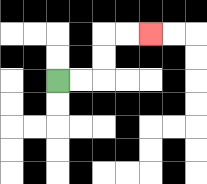{'start': '[2, 3]', 'end': '[6, 1]', 'path_directions': 'R,R,U,U,R,R', 'path_coordinates': '[[2, 3], [3, 3], [4, 3], [4, 2], [4, 1], [5, 1], [6, 1]]'}